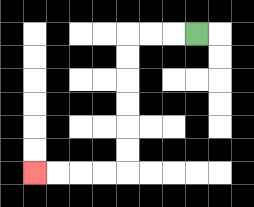{'start': '[8, 1]', 'end': '[1, 7]', 'path_directions': 'L,L,L,D,D,D,D,D,D,L,L,L,L', 'path_coordinates': '[[8, 1], [7, 1], [6, 1], [5, 1], [5, 2], [5, 3], [5, 4], [5, 5], [5, 6], [5, 7], [4, 7], [3, 7], [2, 7], [1, 7]]'}